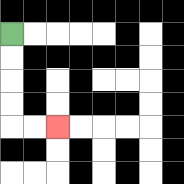{'start': '[0, 1]', 'end': '[2, 5]', 'path_directions': 'D,D,D,D,R,R', 'path_coordinates': '[[0, 1], [0, 2], [0, 3], [0, 4], [0, 5], [1, 5], [2, 5]]'}